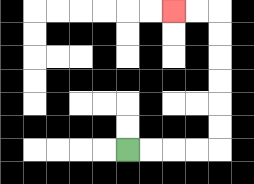{'start': '[5, 6]', 'end': '[7, 0]', 'path_directions': 'R,R,R,R,U,U,U,U,U,U,L,L', 'path_coordinates': '[[5, 6], [6, 6], [7, 6], [8, 6], [9, 6], [9, 5], [9, 4], [9, 3], [9, 2], [9, 1], [9, 0], [8, 0], [7, 0]]'}